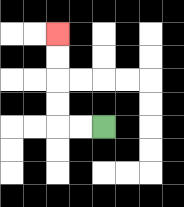{'start': '[4, 5]', 'end': '[2, 1]', 'path_directions': 'L,L,U,U,U,U', 'path_coordinates': '[[4, 5], [3, 5], [2, 5], [2, 4], [2, 3], [2, 2], [2, 1]]'}